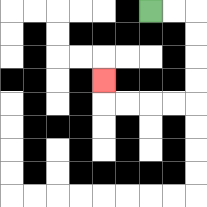{'start': '[6, 0]', 'end': '[4, 3]', 'path_directions': 'R,R,D,D,D,D,L,L,L,L,U', 'path_coordinates': '[[6, 0], [7, 0], [8, 0], [8, 1], [8, 2], [8, 3], [8, 4], [7, 4], [6, 4], [5, 4], [4, 4], [4, 3]]'}